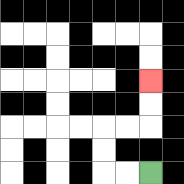{'start': '[6, 7]', 'end': '[6, 3]', 'path_directions': 'L,L,U,U,R,R,U,U', 'path_coordinates': '[[6, 7], [5, 7], [4, 7], [4, 6], [4, 5], [5, 5], [6, 5], [6, 4], [6, 3]]'}